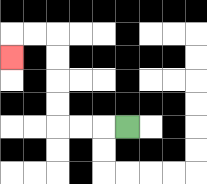{'start': '[5, 5]', 'end': '[0, 2]', 'path_directions': 'L,L,L,U,U,U,U,L,L,D', 'path_coordinates': '[[5, 5], [4, 5], [3, 5], [2, 5], [2, 4], [2, 3], [2, 2], [2, 1], [1, 1], [0, 1], [0, 2]]'}